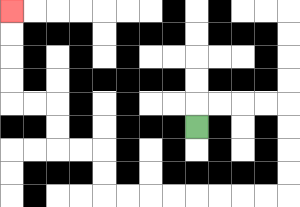{'start': '[8, 5]', 'end': '[0, 0]', 'path_directions': 'U,R,R,R,R,D,D,D,D,L,L,L,L,L,L,L,L,U,U,L,L,U,U,L,L,U,U,U,U', 'path_coordinates': '[[8, 5], [8, 4], [9, 4], [10, 4], [11, 4], [12, 4], [12, 5], [12, 6], [12, 7], [12, 8], [11, 8], [10, 8], [9, 8], [8, 8], [7, 8], [6, 8], [5, 8], [4, 8], [4, 7], [4, 6], [3, 6], [2, 6], [2, 5], [2, 4], [1, 4], [0, 4], [0, 3], [0, 2], [0, 1], [0, 0]]'}